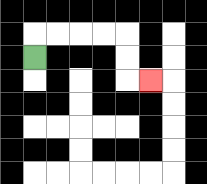{'start': '[1, 2]', 'end': '[6, 3]', 'path_directions': 'U,R,R,R,R,D,D,R', 'path_coordinates': '[[1, 2], [1, 1], [2, 1], [3, 1], [4, 1], [5, 1], [5, 2], [5, 3], [6, 3]]'}